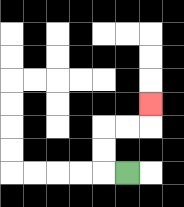{'start': '[5, 7]', 'end': '[6, 4]', 'path_directions': 'L,U,U,R,R,U', 'path_coordinates': '[[5, 7], [4, 7], [4, 6], [4, 5], [5, 5], [6, 5], [6, 4]]'}